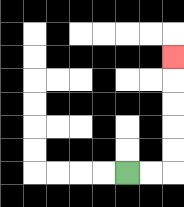{'start': '[5, 7]', 'end': '[7, 2]', 'path_directions': 'R,R,U,U,U,U,U', 'path_coordinates': '[[5, 7], [6, 7], [7, 7], [7, 6], [7, 5], [7, 4], [7, 3], [7, 2]]'}